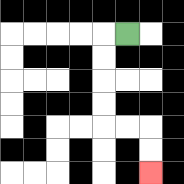{'start': '[5, 1]', 'end': '[6, 7]', 'path_directions': 'L,D,D,D,D,R,R,D,D', 'path_coordinates': '[[5, 1], [4, 1], [4, 2], [4, 3], [4, 4], [4, 5], [5, 5], [6, 5], [6, 6], [6, 7]]'}